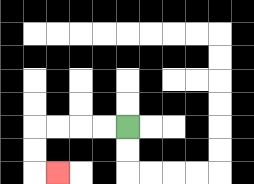{'start': '[5, 5]', 'end': '[2, 7]', 'path_directions': 'L,L,L,L,D,D,R', 'path_coordinates': '[[5, 5], [4, 5], [3, 5], [2, 5], [1, 5], [1, 6], [1, 7], [2, 7]]'}